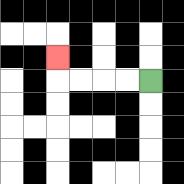{'start': '[6, 3]', 'end': '[2, 2]', 'path_directions': 'L,L,L,L,U', 'path_coordinates': '[[6, 3], [5, 3], [4, 3], [3, 3], [2, 3], [2, 2]]'}